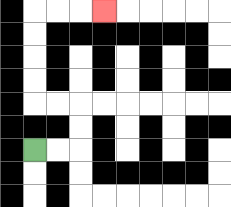{'start': '[1, 6]', 'end': '[4, 0]', 'path_directions': 'R,R,U,U,L,L,U,U,U,U,R,R,R', 'path_coordinates': '[[1, 6], [2, 6], [3, 6], [3, 5], [3, 4], [2, 4], [1, 4], [1, 3], [1, 2], [1, 1], [1, 0], [2, 0], [3, 0], [4, 0]]'}